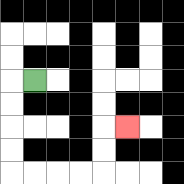{'start': '[1, 3]', 'end': '[5, 5]', 'path_directions': 'L,D,D,D,D,R,R,R,R,U,U,R', 'path_coordinates': '[[1, 3], [0, 3], [0, 4], [0, 5], [0, 6], [0, 7], [1, 7], [2, 7], [3, 7], [4, 7], [4, 6], [4, 5], [5, 5]]'}